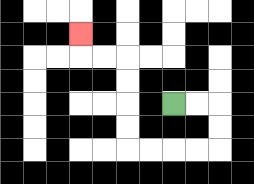{'start': '[7, 4]', 'end': '[3, 1]', 'path_directions': 'R,R,D,D,L,L,L,L,U,U,U,U,L,L,U', 'path_coordinates': '[[7, 4], [8, 4], [9, 4], [9, 5], [9, 6], [8, 6], [7, 6], [6, 6], [5, 6], [5, 5], [5, 4], [5, 3], [5, 2], [4, 2], [3, 2], [3, 1]]'}